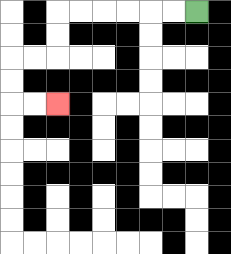{'start': '[8, 0]', 'end': '[2, 4]', 'path_directions': 'L,L,L,L,L,L,D,D,L,L,D,D,R,R', 'path_coordinates': '[[8, 0], [7, 0], [6, 0], [5, 0], [4, 0], [3, 0], [2, 0], [2, 1], [2, 2], [1, 2], [0, 2], [0, 3], [0, 4], [1, 4], [2, 4]]'}